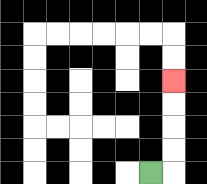{'start': '[6, 7]', 'end': '[7, 3]', 'path_directions': 'R,U,U,U,U', 'path_coordinates': '[[6, 7], [7, 7], [7, 6], [7, 5], [7, 4], [7, 3]]'}